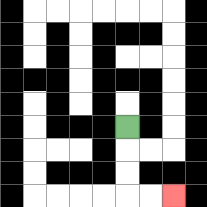{'start': '[5, 5]', 'end': '[7, 8]', 'path_directions': 'D,D,D,R,R', 'path_coordinates': '[[5, 5], [5, 6], [5, 7], [5, 8], [6, 8], [7, 8]]'}